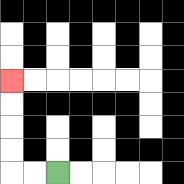{'start': '[2, 7]', 'end': '[0, 3]', 'path_directions': 'L,L,U,U,U,U', 'path_coordinates': '[[2, 7], [1, 7], [0, 7], [0, 6], [0, 5], [0, 4], [0, 3]]'}